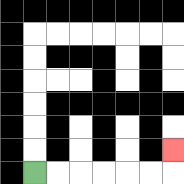{'start': '[1, 7]', 'end': '[7, 6]', 'path_directions': 'R,R,R,R,R,R,U', 'path_coordinates': '[[1, 7], [2, 7], [3, 7], [4, 7], [5, 7], [6, 7], [7, 7], [7, 6]]'}